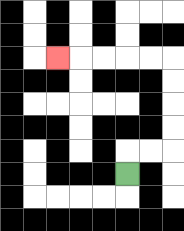{'start': '[5, 7]', 'end': '[2, 2]', 'path_directions': 'U,R,R,U,U,U,U,L,L,L,L,L', 'path_coordinates': '[[5, 7], [5, 6], [6, 6], [7, 6], [7, 5], [7, 4], [7, 3], [7, 2], [6, 2], [5, 2], [4, 2], [3, 2], [2, 2]]'}